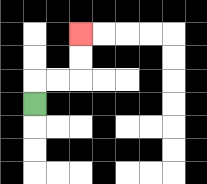{'start': '[1, 4]', 'end': '[3, 1]', 'path_directions': 'U,R,R,U,U', 'path_coordinates': '[[1, 4], [1, 3], [2, 3], [3, 3], [3, 2], [3, 1]]'}